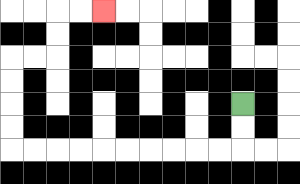{'start': '[10, 4]', 'end': '[4, 0]', 'path_directions': 'D,D,L,L,L,L,L,L,L,L,L,L,U,U,U,U,R,R,U,U,R,R', 'path_coordinates': '[[10, 4], [10, 5], [10, 6], [9, 6], [8, 6], [7, 6], [6, 6], [5, 6], [4, 6], [3, 6], [2, 6], [1, 6], [0, 6], [0, 5], [0, 4], [0, 3], [0, 2], [1, 2], [2, 2], [2, 1], [2, 0], [3, 0], [4, 0]]'}